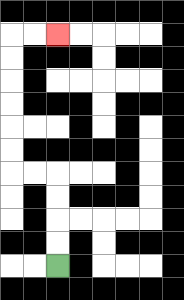{'start': '[2, 11]', 'end': '[2, 1]', 'path_directions': 'U,U,U,U,L,L,U,U,U,U,U,U,R,R', 'path_coordinates': '[[2, 11], [2, 10], [2, 9], [2, 8], [2, 7], [1, 7], [0, 7], [0, 6], [0, 5], [0, 4], [0, 3], [0, 2], [0, 1], [1, 1], [2, 1]]'}